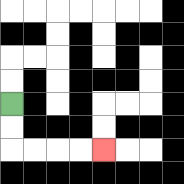{'start': '[0, 4]', 'end': '[4, 6]', 'path_directions': 'D,D,R,R,R,R', 'path_coordinates': '[[0, 4], [0, 5], [0, 6], [1, 6], [2, 6], [3, 6], [4, 6]]'}